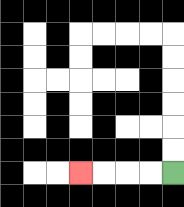{'start': '[7, 7]', 'end': '[3, 7]', 'path_directions': 'L,L,L,L', 'path_coordinates': '[[7, 7], [6, 7], [5, 7], [4, 7], [3, 7]]'}